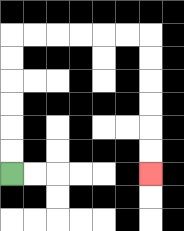{'start': '[0, 7]', 'end': '[6, 7]', 'path_directions': 'U,U,U,U,U,U,R,R,R,R,R,R,D,D,D,D,D,D', 'path_coordinates': '[[0, 7], [0, 6], [0, 5], [0, 4], [0, 3], [0, 2], [0, 1], [1, 1], [2, 1], [3, 1], [4, 1], [5, 1], [6, 1], [6, 2], [6, 3], [6, 4], [6, 5], [6, 6], [6, 7]]'}